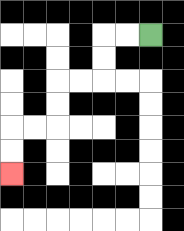{'start': '[6, 1]', 'end': '[0, 7]', 'path_directions': 'L,L,D,D,L,L,D,D,L,L,D,D', 'path_coordinates': '[[6, 1], [5, 1], [4, 1], [4, 2], [4, 3], [3, 3], [2, 3], [2, 4], [2, 5], [1, 5], [0, 5], [0, 6], [0, 7]]'}